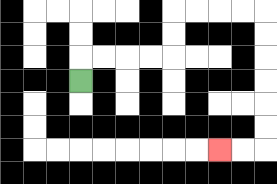{'start': '[3, 3]', 'end': '[9, 6]', 'path_directions': 'U,R,R,R,R,U,U,R,R,R,R,D,D,D,D,D,D,L,L', 'path_coordinates': '[[3, 3], [3, 2], [4, 2], [5, 2], [6, 2], [7, 2], [7, 1], [7, 0], [8, 0], [9, 0], [10, 0], [11, 0], [11, 1], [11, 2], [11, 3], [11, 4], [11, 5], [11, 6], [10, 6], [9, 6]]'}